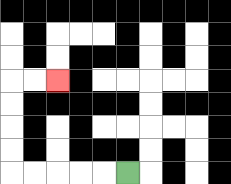{'start': '[5, 7]', 'end': '[2, 3]', 'path_directions': 'L,L,L,L,L,U,U,U,U,R,R', 'path_coordinates': '[[5, 7], [4, 7], [3, 7], [2, 7], [1, 7], [0, 7], [0, 6], [0, 5], [0, 4], [0, 3], [1, 3], [2, 3]]'}